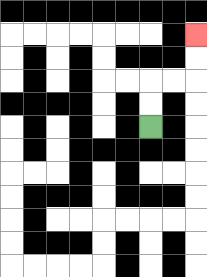{'start': '[6, 5]', 'end': '[8, 1]', 'path_directions': 'U,U,R,R,U,U', 'path_coordinates': '[[6, 5], [6, 4], [6, 3], [7, 3], [8, 3], [8, 2], [8, 1]]'}